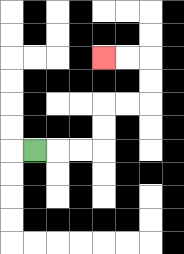{'start': '[1, 6]', 'end': '[4, 2]', 'path_directions': 'R,R,R,U,U,R,R,U,U,L,L', 'path_coordinates': '[[1, 6], [2, 6], [3, 6], [4, 6], [4, 5], [4, 4], [5, 4], [6, 4], [6, 3], [6, 2], [5, 2], [4, 2]]'}